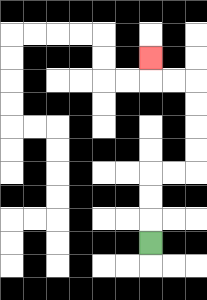{'start': '[6, 10]', 'end': '[6, 2]', 'path_directions': 'U,U,U,R,R,U,U,U,U,L,L,U', 'path_coordinates': '[[6, 10], [6, 9], [6, 8], [6, 7], [7, 7], [8, 7], [8, 6], [8, 5], [8, 4], [8, 3], [7, 3], [6, 3], [6, 2]]'}